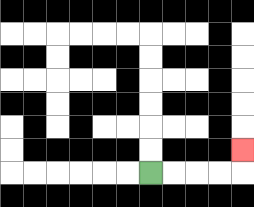{'start': '[6, 7]', 'end': '[10, 6]', 'path_directions': 'R,R,R,R,U', 'path_coordinates': '[[6, 7], [7, 7], [8, 7], [9, 7], [10, 7], [10, 6]]'}